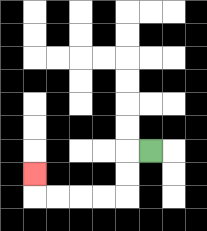{'start': '[6, 6]', 'end': '[1, 7]', 'path_directions': 'L,D,D,L,L,L,L,U', 'path_coordinates': '[[6, 6], [5, 6], [5, 7], [5, 8], [4, 8], [3, 8], [2, 8], [1, 8], [1, 7]]'}